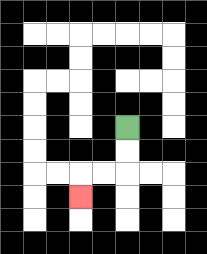{'start': '[5, 5]', 'end': '[3, 8]', 'path_directions': 'D,D,L,L,D', 'path_coordinates': '[[5, 5], [5, 6], [5, 7], [4, 7], [3, 7], [3, 8]]'}